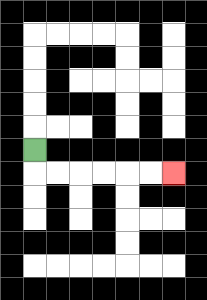{'start': '[1, 6]', 'end': '[7, 7]', 'path_directions': 'D,R,R,R,R,R,R', 'path_coordinates': '[[1, 6], [1, 7], [2, 7], [3, 7], [4, 7], [5, 7], [6, 7], [7, 7]]'}